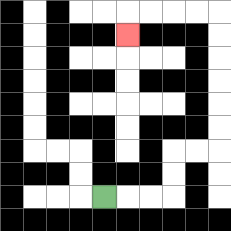{'start': '[4, 8]', 'end': '[5, 1]', 'path_directions': 'R,R,R,U,U,R,R,U,U,U,U,U,U,L,L,L,L,D', 'path_coordinates': '[[4, 8], [5, 8], [6, 8], [7, 8], [7, 7], [7, 6], [8, 6], [9, 6], [9, 5], [9, 4], [9, 3], [9, 2], [9, 1], [9, 0], [8, 0], [7, 0], [6, 0], [5, 0], [5, 1]]'}